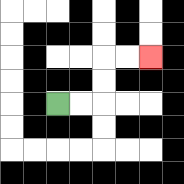{'start': '[2, 4]', 'end': '[6, 2]', 'path_directions': 'R,R,U,U,R,R', 'path_coordinates': '[[2, 4], [3, 4], [4, 4], [4, 3], [4, 2], [5, 2], [6, 2]]'}